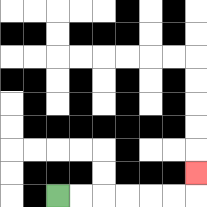{'start': '[2, 8]', 'end': '[8, 7]', 'path_directions': 'R,R,R,R,R,R,U', 'path_coordinates': '[[2, 8], [3, 8], [4, 8], [5, 8], [6, 8], [7, 8], [8, 8], [8, 7]]'}